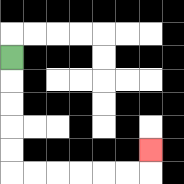{'start': '[0, 2]', 'end': '[6, 6]', 'path_directions': 'D,D,D,D,D,R,R,R,R,R,R,U', 'path_coordinates': '[[0, 2], [0, 3], [0, 4], [0, 5], [0, 6], [0, 7], [1, 7], [2, 7], [3, 7], [4, 7], [5, 7], [6, 7], [6, 6]]'}